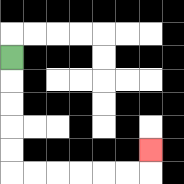{'start': '[0, 2]', 'end': '[6, 6]', 'path_directions': 'D,D,D,D,D,R,R,R,R,R,R,U', 'path_coordinates': '[[0, 2], [0, 3], [0, 4], [0, 5], [0, 6], [0, 7], [1, 7], [2, 7], [3, 7], [4, 7], [5, 7], [6, 7], [6, 6]]'}